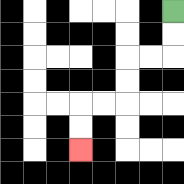{'start': '[7, 0]', 'end': '[3, 6]', 'path_directions': 'D,D,L,L,D,D,L,L,D,D', 'path_coordinates': '[[7, 0], [7, 1], [7, 2], [6, 2], [5, 2], [5, 3], [5, 4], [4, 4], [3, 4], [3, 5], [3, 6]]'}